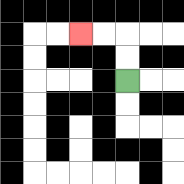{'start': '[5, 3]', 'end': '[3, 1]', 'path_directions': 'U,U,L,L', 'path_coordinates': '[[5, 3], [5, 2], [5, 1], [4, 1], [3, 1]]'}